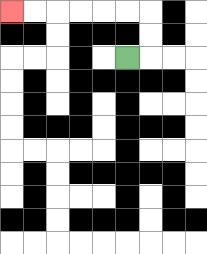{'start': '[5, 2]', 'end': '[0, 0]', 'path_directions': 'R,U,U,L,L,L,L,L,L', 'path_coordinates': '[[5, 2], [6, 2], [6, 1], [6, 0], [5, 0], [4, 0], [3, 0], [2, 0], [1, 0], [0, 0]]'}